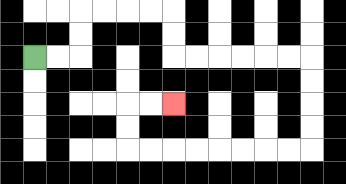{'start': '[1, 2]', 'end': '[7, 4]', 'path_directions': 'R,R,U,U,R,R,R,R,D,D,R,R,R,R,R,R,D,D,D,D,L,L,L,L,L,L,L,L,U,U,R,R', 'path_coordinates': '[[1, 2], [2, 2], [3, 2], [3, 1], [3, 0], [4, 0], [5, 0], [6, 0], [7, 0], [7, 1], [7, 2], [8, 2], [9, 2], [10, 2], [11, 2], [12, 2], [13, 2], [13, 3], [13, 4], [13, 5], [13, 6], [12, 6], [11, 6], [10, 6], [9, 6], [8, 6], [7, 6], [6, 6], [5, 6], [5, 5], [5, 4], [6, 4], [7, 4]]'}